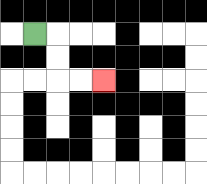{'start': '[1, 1]', 'end': '[4, 3]', 'path_directions': 'R,D,D,R,R', 'path_coordinates': '[[1, 1], [2, 1], [2, 2], [2, 3], [3, 3], [4, 3]]'}